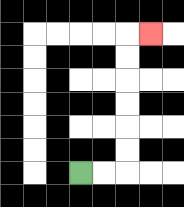{'start': '[3, 7]', 'end': '[6, 1]', 'path_directions': 'R,R,U,U,U,U,U,U,R', 'path_coordinates': '[[3, 7], [4, 7], [5, 7], [5, 6], [5, 5], [5, 4], [5, 3], [5, 2], [5, 1], [6, 1]]'}